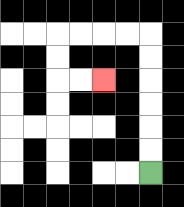{'start': '[6, 7]', 'end': '[4, 3]', 'path_directions': 'U,U,U,U,U,U,L,L,L,L,D,D,R,R', 'path_coordinates': '[[6, 7], [6, 6], [6, 5], [6, 4], [6, 3], [6, 2], [6, 1], [5, 1], [4, 1], [3, 1], [2, 1], [2, 2], [2, 3], [3, 3], [4, 3]]'}